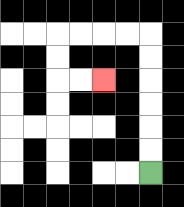{'start': '[6, 7]', 'end': '[4, 3]', 'path_directions': 'U,U,U,U,U,U,L,L,L,L,D,D,R,R', 'path_coordinates': '[[6, 7], [6, 6], [6, 5], [6, 4], [6, 3], [6, 2], [6, 1], [5, 1], [4, 1], [3, 1], [2, 1], [2, 2], [2, 3], [3, 3], [4, 3]]'}